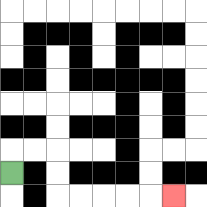{'start': '[0, 7]', 'end': '[7, 8]', 'path_directions': 'U,R,R,D,D,R,R,R,R,R', 'path_coordinates': '[[0, 7], [0, 6], [1, 6], [2, 6], [2, 7], [2, 8], [3, 8], [4, 8], [5, 8], [6, 8], [7, 8]]'}